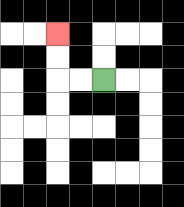{'start': '[4, 3]', 'end': '[2, 1]', 'path_directions': 'L,L,U,U', 'path_coordinates': '[[4, 3], [3, 3], [2, 3], [2, 2], [2, 1]]'}